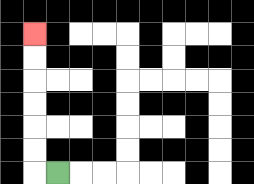{'start': '[2, 7]', 'end': '[1, 1]', 'path_directions': 'L,U,U,U,U,U,U', 'path_coordinates': '[[2, 7], [1, 7], [1, 6], [1, 5], [1, 4], [1, 3], [1, 2], [1, 1]]'}